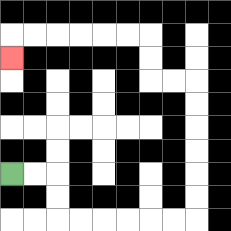{'start': '[0, 7]', 'end': '[0, 2]', 'path_directions': 'R,R,D,D,R,R,R,R,R,R,U,U,U,U,U,U,L,L,U,U,L,L,L,L,L,L,D', 'path_coordinates': '[[0, 7], [1, 7], [2, 7], [2, 8], [2, 9], [3, 9], [4, 9], [5, 9], [6, 9], [7, 9], [8, 9], [8, 8], [8, 7], [8, 6], [8, 5], [8, 4], [8, 3], [7, 3], [6, 3], [6, 2], [6, 1], [5, 1], [4, 1], [3, 1], [2, 1], [1, 1], [0, 1], [0, 2]]'}